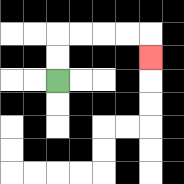{'start': '[2, 3]', 'end': '[6, 2]', 'path_directions': 'U,U,R,R,R,R,D', 'path_coordinates': '[[2, 3], [2, 2], [2, 1], [3, 1], [4, 1], [5, 1], [6, 1], [6, 2]]'}